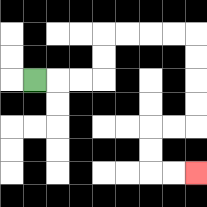{'start': '[1, 3]', 'end': '[8, 7]', 'path_directions': 'R,R,R,U,U,R,R,R,R,D,D,D,D,L,L,D,D,R,R', 'path_coordinates': '[[1, 3], [2, 3], [3, 3], [4, 3], [4, 2], [4, 1], [5, 1], [6, 1], [7, 1], [8, 1], [8, 2], [8, 3], [8, 4], [8, 5], [7, 5], [6, 5], [6, 6], [6, 7], [7, 7], [8, 7]]'}